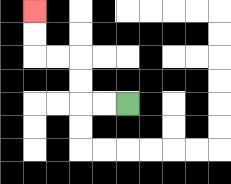{'start': '[5, 4]', 'end': '[1, 0]', 'path_directions': 'L,L,U,U,L,L,U,U', 'path_coordinates': '[[5, 4], [4, 4], [3, 4], [3, 3], [3, 2], [2, 2], [1, 2], [1, 1], [1, 0]]'}